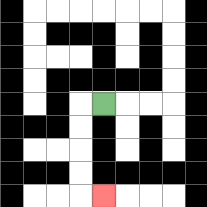{'start': '[4, 4]', 'end': '[4, 8]', 'path_directions': 'L,D,D,D,D,R', 'path_coordinates': '[[4, 4], [3, 4], [3, 5], [3, 6], [3, 7], [3, 8], [4, 8]]'}